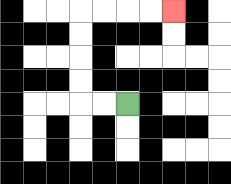{'start': '[5, 4]', 'end': '[7, 0]', 'path_directions': 'L,L,U,U,U,U,R,R,R,R', 'path_coordinates': '[[5, 4], [4, 4], [3, 4], [3, 3], [3, 2], [3, 1], [3, 0], [4, 0], [5, 0], [6, 0], [7, 0]]'}